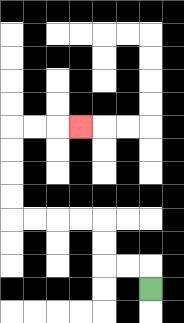{'start': '[6, 12]', 'end': '[3, 5]', 'path_directions': 'U,L,L,U,U,L,L,L,L,U,U,U,U,R,R,R', 'path_coordinates': '[[6, 12], [6, 11], [5, 11], [4, 11], [4, 10], [4, 9], [3, 9], [2, 9], [1, 9], [0, 9], [0, 8], [0, 7], [0, 6], [0, 5], [1, 5], [2, 5], [3, 5]]'}